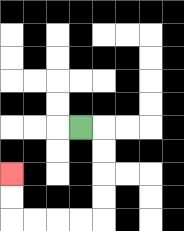{'start': '[3, 5]', 'end': '[0, 7]', 'path_directions': 'R,D,D,D,D,L,L,L,L,U,U', 'path_coordinates': '[[3, 5], [4, 5], [4, 6], [4, 7], [4, 8], [4, 9], [3, 9], [2, 9], [1, 9], [0, 9], [0, 8], [0, 7]]'}